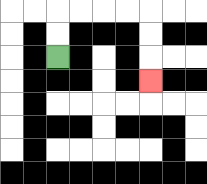{'start': '[2, 2]', 'end': '[6, 3]', 'path_directions': 'U,U,R,R,R,R,D,D,D', 'path_coordinates': '[[2, 2], [2, 1], [2, 0], [3, 0], [4, 0], [5, 0], [6, 0], [6, 1], [6, 2], [6, 3]]'}